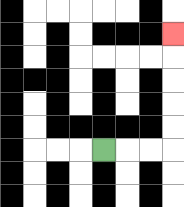{'start': '[4, 6]', 'end': '[7, 1]', 'path_directions': 'R,R,R,U,U,U,U,U', 'path_coordinates': '[[4, 6], [5, 6], [6, 6], [7, 6], [7, 5], [7, 4], [7, 3], [7, 2], [7, 1]]'}